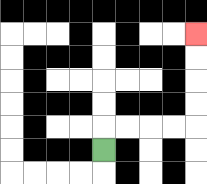{'start': '[4, 6]', 'end': '[8, 1]', 'path_directions': 'U,R,R,R,R,U,U,U,U', 'path_coordinates': '[[4, 6], [4, 5], [5, 5], [6, 5], [7, 5], [8, 5], [8, 4], [8, 3], [8, 2], [8, 1]]'}